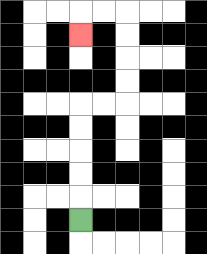{'start': '[3, 9]', 'end': '[3, 1]', 'path_directions': 'U,U,U,U,U,R,R,U,U,U,U,L,L,D', 'path_coordinates': '[[3, 9], [3, 8], [3, 7], [3, 6], [3, 5], [3, 4], [4, 4], [5, 4], [5, 3], [5, 2], [5, 1], [5, 0], [4, 0], [3, 0], [3, 1]]'}